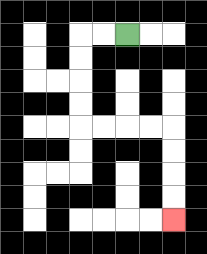{'start': '[5, 1]', 'end': '[7, 9]', 'path_directions': 'L,L,D,D,D,D,R,R,R,R,D,D,D,D', 'path_coordinates': '[[5, 1], [4, 1], [3, 1], [3, 2], [3, 3], [3, 4], [3, 5], [4, 5], [5, 5], [6, 5], [7, 5], [7, 6], [7, 7], [7, 8], [7, 9]]'}